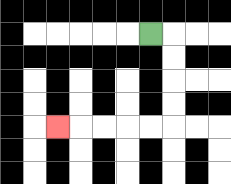{'start': '[6, 1]', 'end': '[2, 5]', 'path_directions': 'R,D,D,D,D,L,L,L,L,L', 'path_coordinates': '[[6, 1], [7, 1], [7, 2], [7, 3], [7, 4], [7, 5], [6, 5], [5, 5], [4, 5], [3, 5], [2, 5]]'}